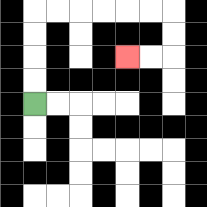{'start': '[1, 4]', 'end': '[5, 2]', 'path_directions': 'U,U,U,U,R,R,R,R,R,R,D,D,L,L', 'path_coordinates': '[[1, 4], [1, 3], [1, 2], [1, 1], [1, 0], [2, 0], [3, 0], [4, 0], [5, 0], [6, 0], [7, 0], [7, 1], [7, 2], [6, 2], [5, 2]]'}